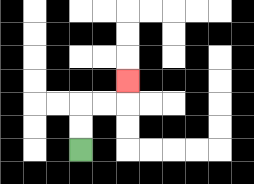{'start': '[3, 6]', 'end': '[5, 3]', 'path_directions': 'U,U,R,R,U', 'path_coordinates': '[[3, 6], [3, 5], [3, 4], [4, 4], [5, 4], [5, 3]]'}